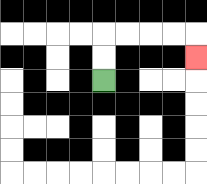{'start': '[4, 3]', 'end': '[8, 2]', 'path_directions': 'U,U,R,R,R,R,D', 'path_coordinates': '[[4, 3], [4, 2], [4, 1], [5, 1], [6, 1], [7, 1], [8, 1], [8, 2]]'}